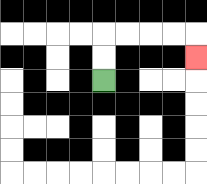{'start': '[4, 3]', 'end': '[8, 2]', 'path_directions': 'U,U,R,R,R,R,D', 'path_coordinates': '[[4, 3], [4, 2], [4, 1], [5, 1], [6, 1], [7, 1], [8, 1], [8, 2]]'}